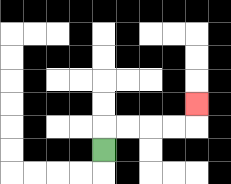{'start': '[4, 6]', 'end': '[8, 4]', 'path_directions': 'U,R,R,R,R,U', 'path_coordinates': '[[4, 6], [4, 5], [5, 5], [6, 5], [7, 5], [8, 5], [8, 4]]'}